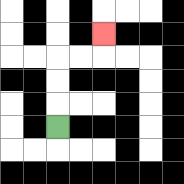{'start': '[2, 5]', 'end': '[4, 1]', 'path_directions': 'U,U,U,R,R,U', 'path_coordinates': '[[2, 5], [2, 4], [2, 3], [2, 2], [3, 2], [4, 2], [4, 1]]'}